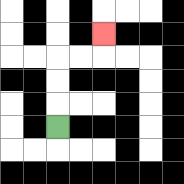{'start': '[2, 5]', 'end': '[4, 1]', 'path_directions': 'U,U,U,R,R,U', 'path_coordinates': '[[2, 5], [2, 4], [2, 3], [2, 2], [3, 2], [4, 2], [4, 1]]'}